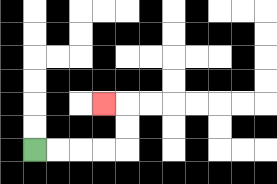{'start': '[1, 6]', 'end': '[4, 4]', 'path_directions': 'R,R,R,R,U,U,L', 'path_coordinates': '[[1, 6], [2, 6], [3, 6], [4, 6], [5, 6], [5, 5], [5, 4], [4, 4]]'}